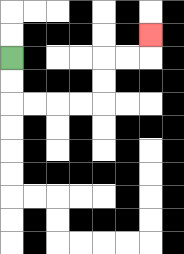{'start': '[0, 2]', 'end': '[6, 1]', 'path_directions': 'D,D,R,R,R,R,U,U,R,R,U', 'path_coordinates': '[[0, 2], [0, 3], [0, 4], [1, 4], [2, 4], [3, 4], [4, 4], [4, 3], [4, 2], [5, 2], [6, 2], [6, 1]]'}